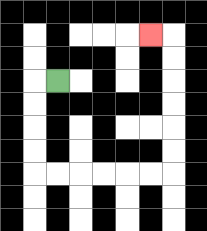{'start': '[2, 3]', 'end': '[6, 1]', 'path_directions': 'L,D,D,D,D,R,R,R,R,R,R,U,U,U,U,U,U,L', 'path_coordinates': '[[2, 3], [1, 3], [1, 4], [1, 5], [1, 6], [1, 7], [2, 7], [3, 7], [4, 7], [5, 7], [6, 7], [7, 7], [7, 6], [7, 5], [7, 4], [7, 3], [7, 2], [7, 1], [6, 1]]'}